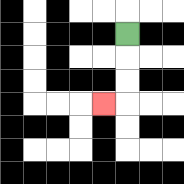{'start': '[5, 1]', 'end': '[4, 4]', 'path_directions': 'D,D,D,L', 'path_coordinates': '[[5, 1], [5, 2], [5, 3], [5, 4], [4, 4]]'}